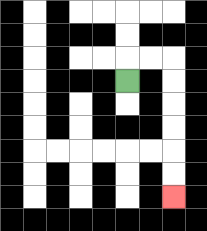{'start': '[5, 3]', 'end': '[7, 8]', 'path_directions': 'U,R,R,D,D,D,D,D,D', 'path_coordinates': '[[5, 3], [5, 2], [6, 2], [7, 2], [7, 3], [7, 4], [7, 5], [7, 6], [7, 7], [7, 8]]'}